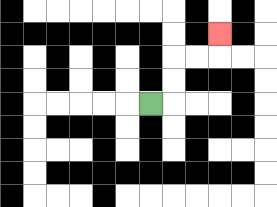{'start': '[6, 4]', 'end': '[9, 1]', 'path_directions': 'R,U,U,R,R,U', 'path_coordinates': '[[6, 4], [7, 4], [7, 3], [7, 2], [8, 2], [9, 2], [9, 1]]'}